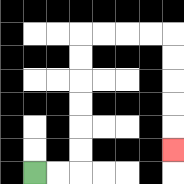{'start': '[1, 7]', 'end': '[7, 6]', 'path_directions': 'R,R,U,U,U,U,U,U,R,R,R,R,D,D,D,D,D', 'path_coordinates': '[[1, 7], [2, 7], [3, 7], [3, 6], [3, 5], [3, 4], [3, 3], [3, 2], [3, 1], [4, 1], [5, 1], [6, 1], [7, 1], [7, 2], [7, 3], [7, 4], [7, 5], [7, 6]]'}